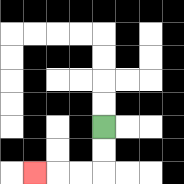{'start': '[4, 5]', 'end': '[1, 7]', 'path_directions': 'D,D,L,L,L', 'path_coordinates': '[[4, 5], [4, 6], [4, 7], [3, 7], [2, 7], [1, 7]]'}